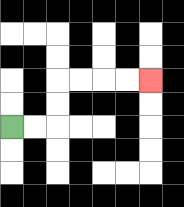{'start': '[0, 5]', 'end': '[6, 3]', 'path_directions': 'R,R,U,U,R,R,R,R', 'path_coordinates': '[[0, 5], [1, 5], [2, 5], [2, 4], [2, 3], [3, 3], [4, 3], [5, 3], [6, 3]]'}